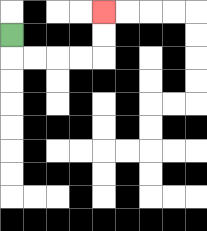{'start': '[0, 1]', 'end': '[4, 0]', 'path_directions': 'D,R,R,R,R,U,U', 'path_coordinates': '[[0, 1], [0, 2], [1, 2], [2, 2], [3, 2], [4, 2], [4, 1], [4, 0]]'}